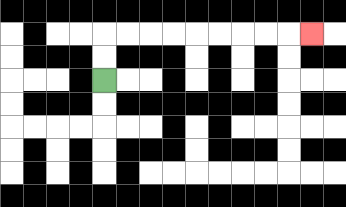{'start': '[4, 3]', 'end': '[13, 1]', 'path_directions': 'U,U,R,R,R,R,R,R,R,R,R', 'path_coordinates': '[[4, 3], [4, 2], [4, 1], [5, 1], [6, 1], [7, 1], [8, 1], [9, 1], [10, 1], [11, 1], [12, 1], [13, 1]]'}